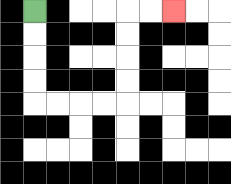{'start': '[1, 0]', 'end': '[7, 0]', 'path_directions': 'D,D,D,D,R,R,R,R,U,U,U,U,R,R', 'path_coordinates': '[[1, 0], [1, 1], [1, 2], [1, 3], [1, 4], [2, 4], [3, 4], [4, 4], [5, 4], [5, 3], [5, 2], [5, 1], [5, 0], [6, 0], [7, 0]]'}